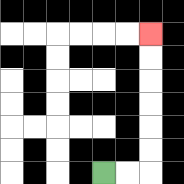{'start': '[4, 7]', 'end': '[6, 1]', 'path_directions': 'R,R,U,U,U,U,U,U', 'path_coordinates': '[[4, 7], [5, 7], [6, 7], [6, 6], [6, 5], [6, 4], [6, 3], [6, 2], [6, 1]]'}